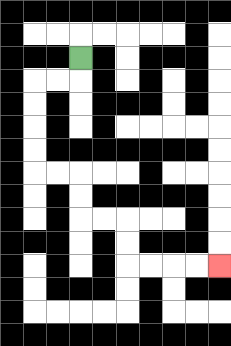{'start': '[3, 2]', 'end': '[9, 11]', 'path_directions': 'D,L,L,D,D,D,D,R,R,D,D,R,R,D,D,R,R,R,R', 'path_coordinates': '[[3, 2], [3, 3], [2, 3], [1, 3], [1, 4], [1, 5], [1, 6], [1, 7], [2, 7], [3, 7], [3, 8], [3, 9], [4, 9], [5, 9], [5, 10], [5, 11], [6, 11], [7, 11], [8, 11], [9, 11]]'}